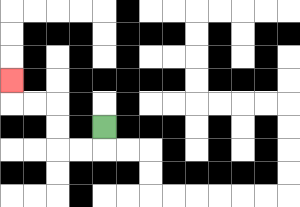{'start': '[4, 5]', 'end': '[0, 3]', 'path_directions': 'D,L,L,U,U,L,L,U', 'path_coordinates': '[[4, 5], [4, 6], [3, 6], [2, 6], [2, 5], [2, 4], [1, 4], [0, 4], [0, 3]]'}